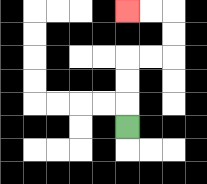{'start': '[5, 5]', 'end': '[5, 0]', 'path_directions': 'U,U,U,R,R,U,U,L,L', 'path_coordinates': '[[5, 5], [5, 4], [5, 3], [5, 2], [6, 2], [7, 2], [7, 1], [7, 0], [6, 0], [5, 0]]'}